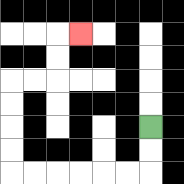{'start': '[6, 5]', 'end': '[3, 1]', 'path_directions': 'D,D,L,L,L,L,L,L,U,U,U,U,R,R,U,U,R', 'path_coordinates': '[[6, 5], [6, 6], [6, 7], [5, 7], [4, 7], [3, 7], [2, 7], [1, 7], [0, 7], [0, 6], [0, 5], [0, 4], [0, 3], [1, 3], [2, 3], [2, 2], [2, 1], [3, 1]]'}